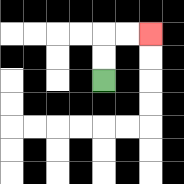{'start': '[4, 3]', 'end': '[6, 1]', 'path_directions': 'U,U,R,R', 'path_coordinates': '[[4, 3], [4, 2], [4, 1], [5, 1], [6, 1]]'}